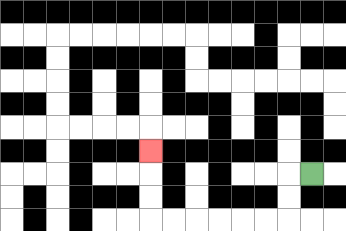{'start': '[13, 7]', 'end': '[6, 6]', 'path_directions': 'L,D,D,L,L,L,L,L,L,U,U,U', 'path_coordinates': '[[13, 7], [12, 7], [12, 8], [12, 9], [11, 9], [10, 9], [9, 9], [8, 9], [7, 9], [6, 9], [6, 8], [6, 7], [6, 6]]'}